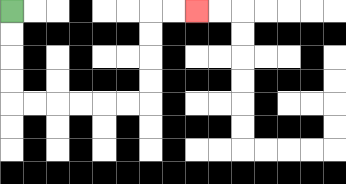{'start': '[0, 0]', 'end': '[8, 0]', 'path_directions': 'D,D,D,D,R,R,R,R,R,R,U,U,U,U,R,R', 'path_coordinates': '[[0, 0], [0, 1], [0, 2], [0, 3], [0, 4], [1, 4], [2, 4], [3, 4], [4, 4], [5, 4], [6, 4], [6, 3], [6, 2], [6, 1], [6, 0], [7, 0], [8, 0]]'}